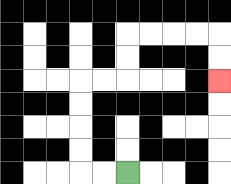{'start': '[5, 7]', 'end': '[9, 3]', 'path_directions': 'L,L,U,U,U,U,R,R,U,U,R,R,R,R,D,D', 'path_coordinates': '[[5, 7], [4, 7], [3, 7], [3, 6], [3, 5], [3, 4], [3, 3], [4, 3], [5, 3], [5, 2], [5, 1], [6, 1], [7, 1], [8, 1], [9, 1], [9, 2], [9, 3]]'}